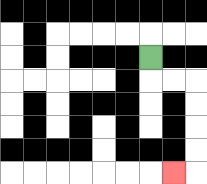{'start': '[6, 2]', 'end': '[7, 7]', 'path_directions': 'D,R,R,D,D,D,D,L', 'path_coordinates': '[[6, 2], [6, 3], [7, 3], [8, 3], [8, 4], [8, 5], [8, 6], [8, 7], [7, 7]]'}